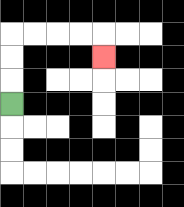{'start': '[0, 4]', 'end': '[4, 2]', 'path_directions': 'U,U,U,R,R,R,R,D', 'path_coordinates': '[[0, 4], [0, 3], [0, 2], [0, 1], [1, 1], [2, 1], [3, 1], [4, 1], [4, 2]]'}